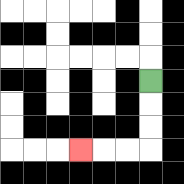{'start': '[6, 3]', 'end': '[3, 6]', 'path_directions': 'D,D,D,L,L,L', 'path_coordinates': '[[6, 3], [6, 4], [6, 5], [6, 6], [5, 6], [4, 6], [3, 6]]'}